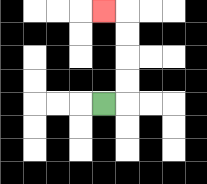{'start': '[4, 4]', 'end': '[4, 0]', 'path_directions': 'R,U,U,U,U,L', 'path_coordinates': '[[4, 4], [5, 4], [5, 3], [5, 2], [5, 1], [5, 0], [4, 0]]'}